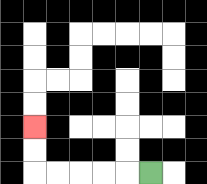{'start': '[6, 7]', 'end': '[1, 5]', 'path_directions': 'L,L,L,L,L,U,U', 'path_coordinates': '[[6, 7], [5, 7], [4, 7], [3, 7], [2, 7], [1, 7], [1, 6], [1, 5]]'}